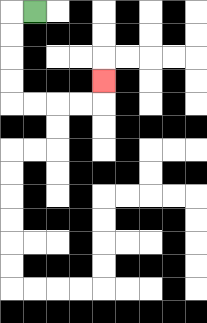{'start': '[1, 0]', 'end': '[4, 3]', 'path_directions': 'L,D,D,D,D,R,R,R,R,U', 'path_coordinates': '[[1, 0], [0, 0], [0, 1], [0, 2], [0, 3], [0, 4], [1, 4], [2, 4], [3, 4], [4, 4], [4, 3]]'}